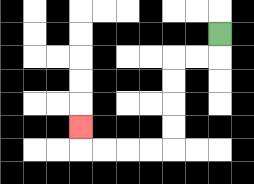{'start': '[9, 1]', 'end': '[3, 5]', 'path_directions': 'D,L,L,D,D,D,D,L,L,L,L,U', 'path_coordinates': '[[9, 1], [9, 2], [8, 2], [7, 2], [7, 3], [7, 4], [7, 5], [7, 6], [6, 6], [5, 6], [4, 6], [3, 6], [3, 5]]'}